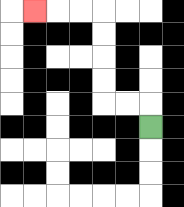{'start': '[6, 5]', 'end': '[1, 0]', 'path_directions': 'U,L,L,U,U,U,U,L,L,L', 'path_coordinates': '[[6, 5], [6, 4], [5, 4], [4, 4], [4, 3], [4, 2], [4, 1], [4, 0], [3, 0], [2, 0], [1, 0]]'}